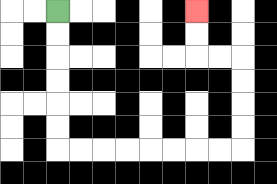{'start': '[2, 0]', 'end': '[8, 0]', 'path_directions': 'D,D,D,D,D,D,R,R,R,R,R,R,R,R,U,U,U,U,L,L,U,U', 'path_coordinates': '[[2, 0], [2, 1], [2, 2], [2, 3], [2, 4], [2, 5], [2, 6], [3, 6], [4, 6], [5, 6], [6, 6], [7, 6], [8, 6], [9, 6], [10, 6], [10, 5], [10, 4], [10, 3], [10, 2], [9, 2], [8, 2], [8, 1], [8, 0]]'}